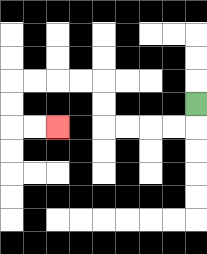{'start': '[8, 4]', 'end': '[2, 5]', 'path_directions': 'D,L,L,L,L,U,U,L,L,L,L,D,D,R,R', 'path_coordinates': '[[8, 4], [8, 5], [7, 5], [6, 5], [5, 5], [4, 5], [4, 4], [4, 3], [3, 3], [2, 3], [1, 3], [0, 3], [0, 4], [0, 5], [1, 5], [2, 5]]'}